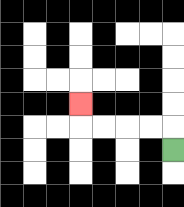{'start': '[7, 6]', 'end': '[3, 4]', 'path_directions': 'U,L,L,L,L,U', 'path_coordinates': '[[7, 6], [7, 5], [6, 5], [5, 5], [4, 5], [3, 5], [3, 4]]'}